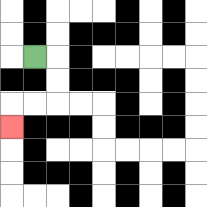{'start': '[1, 2]', 'end': '[0, 5]', 'path_directions': 'R,D,D,L,L,D', 'path_coordinates': '[[1, 2], [2, 2], [2, 3], [2, 4], [1, 4], [0, 4], [0, 5]]'}